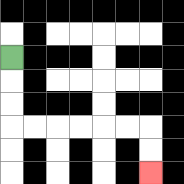{'start': '[0, 2]', 'end': '[6, 7]', 'path_directions': 'D,D,D,R,R,R,R,R,R,D,D', 'path_coordinates': '[[0, 2], [0, 3], [0, 4], [0, 5], [1, 5], [2, 5], [3, 5], [4, 5], [5, 5], [6, 5], [6, 6], [6, 7]]'}